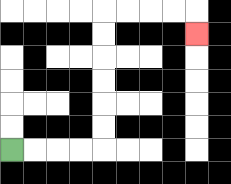{'start': '[0, 6]', 'end': '[8, 1]', 'path_directions': 'R,R,R,R,U,U,U,U,U,U,R,R,R,R,D', 'path_coordinates': '[[0, 6], [1, 6], [2, 6], [3, 6], [4, 6], [4, 5], [4, 4], [4, 3], [4, 2], [4, 1], [4, 0], [5, 0], [6, 0], [7, 0], [8, 0], [8, 1]]'}